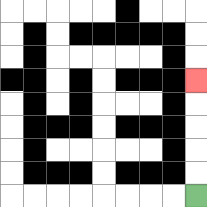{'start': '[8, 8]', 'end': '[8, 3]', 'path_directions': 'U,U,U,U,U', 'path_coordinates': '[[8, 8], [8, 7], [8, 6], [8, 5], [8, 4], [8, 3]]'}